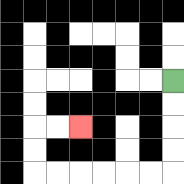{'start': '[7, 3]', 'end': '[3, 5]', 'path_directions': 'D,D,D,D,L,L,L,L,L,L,U,U,R,R', 'path_coordinates': '[[7, 3], [7, 4], [7, 5], [7, 6], [7, 7], [6, 7], [5, 7], [4, 7], [3, 7], [2, 7], [1, 7], [1, 6], [1, 5], [2, 5], [3, 5]]'}